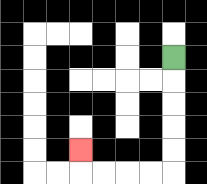{'start': '[7, 2]', 'end': '[3, 6]', 'path_directions': 'D,D,D,D,D,L,L,L,L,U', 'path_coordinates': '[[7, 2], [7, 3], [7, 4], [7, 5], [7, 6], [7, 7], [6, 7], [5, 7], [4, 7], [3, 7], [3, 6]]'}